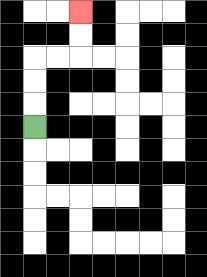{'start': '[1, 5]', 'end': '[3, 0]', 'path_directions': 'U,U,U,R,R,U,U', 'path_coordinates': '[[1, 5], [1, 4], [1, 3], [1, 2], [2, 2], [3, 2], [3, 1], [3, 0]]'}